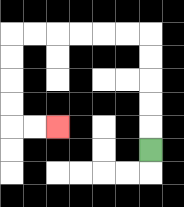{'start': '[6, 6]', 'end': '[2, 5]', 'path_directions': 'U,U,U,U,U,L,L,L,L,L,L,D,D,D,D,R,R', 'path_coordinates': '[[6, 6], [6, 5], [6, 4], [6, 3], [6, 2], [6, 1], [5, 1], [4, 1], [3, 1], [2, 1], [1, 1], [0, 1], [0, 2], [0, 3], [0, 4], [0, 5], [1, 5], [2, 5]]'}